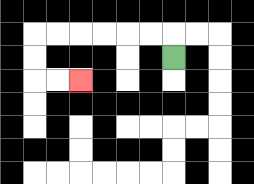{'start': '[7, 2]', 'end': '[3, 3]', 'path_directions': 'U,L,L,L,L,L,L,D,D,R,R', 'path_coordinates': '[[7, 2], [7, 1], [6, 1], [5, 1], [4, 1], [3, 1], [2, 1], [1, 1], [1, 2], [1, 3], [2, 3], [3, 3]]'}